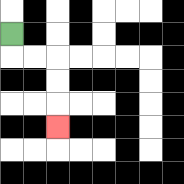{'start': '[0, 1]', 'end': '[2, 5]', 'path_directions': 'D,R,R,D,D,D', 'path_coordinates': '[[0, 1], [0, 2], [1, 2], [2, 2], [2, 3], [2, 4], [2, 5]]'}